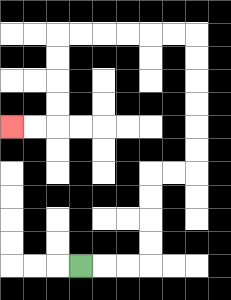{'start': '[3, 11]', 'end': '[0, 5]', 'path_directions': 'R,R,R,U,U,U,U,R,R,U,U,U,U,U,U,L,L,L,L,L,L,D,D,D,D,L,L', 'path_coordinates': '[[3, 11], [4, 11], [5, 11], [6, 11], [6, 10], [6, 9], [6, 8], [6, 7], [7, 7], [8, 7], [8, 6], [8, 5], [8, 4], [8, 3], [8, 2], [8, 1], [7, 1], [6, 1], [5, 1], [4, 1], [3, 1], [2, 1], [2, 2], [2, 3], [2, 4], [2, 5], [1, 5], [0, 5]]'}